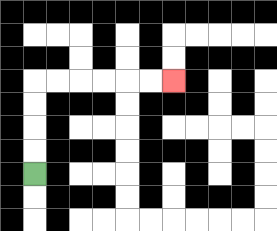{'start': '[1, 7]', 'end': '[7, 3]', 'path_directions': 'U,U,U,U,R,R,R,R,R,R', 'path_coordinates': '[[1, 7], [1, 6], [1, 5], [1, 4], [1, 3], [2, 3], [3, 3], [4, 3], [5, 3], [6, 3], [7, 3]]'}